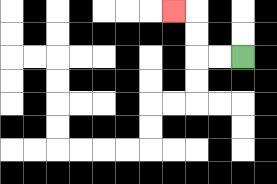{'start': '[10, 2]', 'end': '[7, 0]', 'path_directions': 'L,L,U,U,L', 'path_coordinates': '[[10, 2], [9, 2], [8, 2], [8, 1], [8, 0], [7, 0]]'}